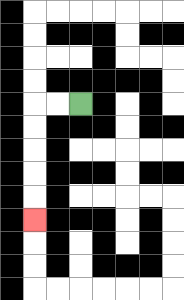{'start': '[3, 4]', 'end': '[1, 9]', 'path_directions': 'L,L,D,D,D,D,D', 'path_coordinates': '[[3, 4], [2, 4], [1, 4], [1, 5], [1, 6], [1, 7], [1, 8], [1, 9]]'}